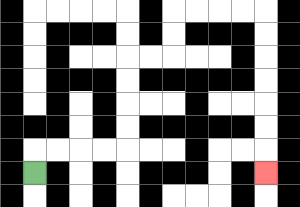{'start': '[1, 7]', 'end': '[11, 7]', 'path_directions': 'U,R,R,R,R,U,U,U,U,R,R,U,U,R,R,R,R,D,D,D,D,D,D,D', 'path_coordinates': '[[1, 7], [1, 6], [2, 6], [3, 6], [4, 6], [5, 6], [5, 5], [5, 4], [5, 3], [5, 2], [6, 2], [7, 2], [7, 1], [7, 0], [8, 0], [9, 0], [10, 0], [11, 0], [11, 1], [11, 2], [11, 3], [11, 4], [11, 5], [11, 6], [11, 7]]'}